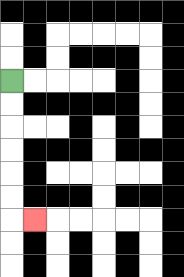{'start': '[0, 3]', 'end': '[1, 9]', 'path_directions': 'D,D,D,D,D,D,R', 'path_coordinates': '[[0, 3], [0, 4], [0, 5], [0, 6], [0, 7], [0, 8], [0, 9], [1, 9]]'}